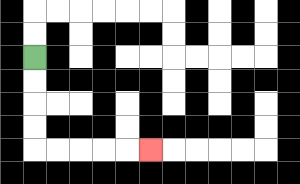{'start': '[1, 2]', 'end': '[6, 6]', 'path_directions': 'D,D,D,D,R,R,R,R,R', 'path_coordinates': '[[1, 2], [1, 3], [1, 4], [1, 5], [1, 6], [2, 6], [3, 6], [4, 6], [5, 6], [6, 6]]'}